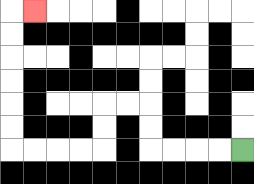{'start': '[10, 6]', 'end': '[1, 0]', 'path_directions': 'L,L,L,L,U,U,L,L,D,D,L,L,L,L,U,U,U,U,U,U,R', 'path_coordinates': '[[10, 6], [9, 6], [8, 6], [7, 6], [6, 6], [6, 5], [6, 4], [5, 4], [4, 4], [4, 5], [4, 6], [3, 6], [2, 6], [1, 6], [0, 6], [0, 5], [0, 4], [0, 3], [0, 2], [0, 1], [0, 0], [1, 0]]'}